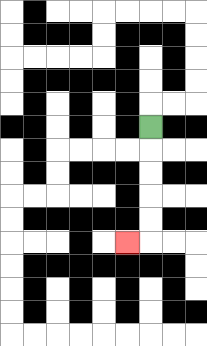{'start': '[6, 5]', 'end': '[5, 10]', 'path_directions': 'D,D,D,D,D,L', 'path_coordinates': '[[6, 5], [6, 6], [6, 7], [6, 8], [6, 9], [6, 10], [5, 10]]'}